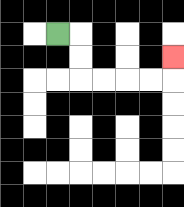{'start': '[2, 1]', 'end': '[7, 2]', 'path_directions': 'R,D,D,R,R,R,R,U', 'path_coordinates': '[[2, 1], [3, 1], [3, 2], [3, 3], [4, 3], [5, 3], [6, 3], [7, 3], [7, 2]]'}